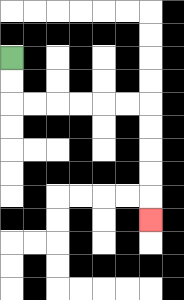{'start': '[0, 2]', 'end': '[6, 9]', 'path_directions': 'D,D,R,R,R,R,R,R,D,D,D,D,D', 'path_coordinates': '[[0, 2], [0, 3], [0, 4], [1, 4], [2, 4], [3, 4], [4, 4], [5, 4], [6, 4], [6, 5], [6, 6], [6, 7], [6, 8], [6, 9]]'}